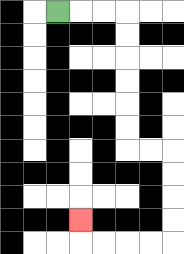{'start': '[2, 0]', 'end': '[3, 9]', 'path_directions': 'R,R,R,D,D,D,D,D,D,R,R,D,D,D,D,L,L,L,L,U', 'path_coordinates': '[[2, 0], [3, 0], [4, 0], [5, 0], [5, 1], [5, 2], [5, 3], [5, 4], [5, 5], [5, 6], [6, 6], [7, 6], [7, 7], [7, 8], [7, 9], [7, 10], [6, 10], [5, 10], [4, 10], [3, 10], [3, 9]]'}